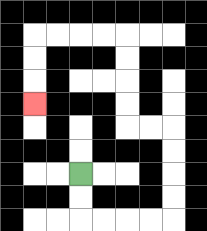{'start': '[3, 7]', 'end': '[1, 4]', 'path_directions': 'D,D,R,R,R,R,U,U,U,U,L,L,U,U,U,U,L,L,L,L,D,D,D', 'path_coordinates': '[[3, 7], [3, 8], [3, 9], [4, 9], [5, 9], [6, 9], [7, 9], [7, 8], [7, 7], [7, 6], [7, 5], [6, 5], [5, 5], [5, 4], [5, 3], [5, 2], [5, 1], [4, 1], [3, 1], [2, 1], [1, 1], [1, 2], [1, 3], [1, 4]]'}